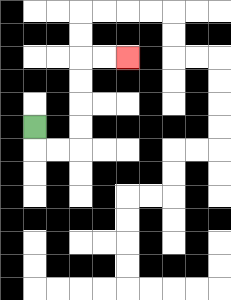{'start': '[1, 5]', 'end': '[5, 2]', 'path_directions': 'D,R,R,U,U,U,U,R,R', 'path_coordinates': '[[1, 5], [1, 6], [2, 6], [3, 6], [3, 5], [3, 4], [3, 3], [3, 2], [4, 2], [5, 2]]'}